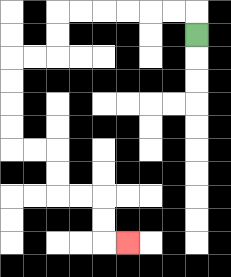{'start': '[8, 1]', 'end': '[5, 10]', 'path_directions': 'U,L,L,L,L,L,L,D,D,L,L,D,D,D,D,R,R,D,D,R,R,D,D,R', 'path_coordinates': '[[8, 1], [8, 0], [7, 0], [6, 0], [5, 0], [4, 0], [3, 0], [2, 0], [2, 1], [2, 2], [1, 2], [0, 2], [0, 3], [0, 4], [0, 5], [0, 6], [1, 6], [2, 6], [2, 7], [2, 8], [3, 8], [4, 8], [4, 9], [4, 10], [5, 10]]'}